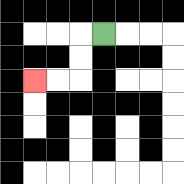{'start': '[4, 1]', 'end': '[1, 3]', 'path_directions': 'L,D,D,L,L', 'path_coordinates': '[[4, 1], [3, 1], [3, 2], [3, 3], [2, 3], [1, 3]]'}